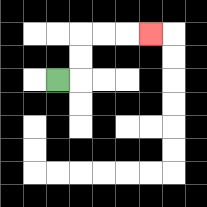{'start': '[2, 3]', 'end': '[6, 1]', 'path_directions': 'R,U,U,R,R,R', 'path_coordinates': '[[2, 3], [3, 3], [3, 2], [3, 1], [4, 1], [5, 1], [6, 1]]'}